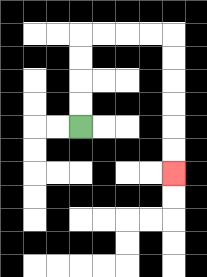{'start': '[3, 5]', 'end': '[7, 7]', 'path_directions': 'U,U,U,U,R,R,R,R,D,D,D,D,D,D', 'path_coordinates': '[[3, 5], [3, 4], [3, 3], [3, 2], [3, 1], [4, 1], [5, 1], [6, 1], [7, 1], [7, 2], [7, 3], [7, 4], [7, 5], [7, 6], [7, 7]]'}